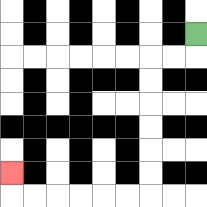{'start': '[8, 1]', 'end': '[0, 7]', 'path_directions': 'D,L,L,D,D,D,D,D,D,L,L,L,L,L,L,U', 'path_coordinates': '[[8, 1], [8, 2], [7, 2], [6, 2], [6, 3], [6, 4], [6, 5], [6, 6], [6, 7], [6, 8], [5, 8], [4, 8], [3, 8], [2, 8], [1, 8], [0, 8], [0, 7]]'}